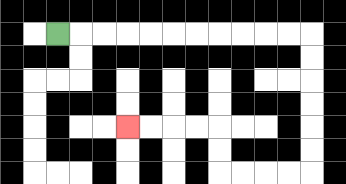{'start': '[2, 1]', 'end': '[5, 5]', 'path_directions': 'R,R,R,R,R,R,R,R,R,R,R,D,D,D,D,D,D,L,L,L,L,U,U,L,L,L,L', 'path_coordinates': '[[2, 1], [3, 1], [4, 1], [5, 1], [6, 1], [7, 1], [8, 1], [9, 1], [10, 1], [11, 1], [12, 1], [13, 1], [13, 2], [13, 3], [13, 4], [13, 5], [13, 6], [13, 7], [12, 7], [11, 7], [10, 7], [9, 7], [9, 6], [9, 5], [8, 5], [7, 5], [6, 5], [5, 5]]'}